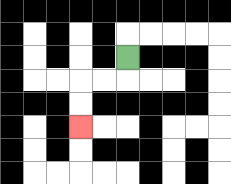{'start': '[5, 2]', 'end': '[3, 5]', 'path_directions': 'D,L,L,D,D', 'path_coordinates': '[[5, 2], [5, 3], [4, 3], [3, 3], [3, 4], [3, 5]]'}